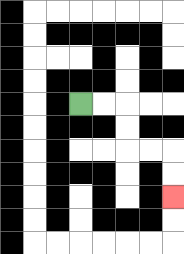{'start': '[3, 4]', 'end': '[7, 8]', 'path_directions': 'R,R,D,D,R,R,D,D', 'path_coordinates': '[[3, 4], [4, 4], [5, 4], [5, 5], [5, 6], [6, 6], [7, 6], [7, 7], [7, 8]]'}